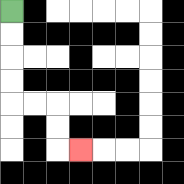{'start': '[0, 0]', 'end': '[3, 6]', 'path_directions': 'D,D,D,D,R,R,D,D,R', 'path_coordinates': '[[0, 0], [0, 1], [0, 2], [0, 3], [0, 4], [1, 4], [2, 4], [2, 5], [2, 6], [3, 6]]'}